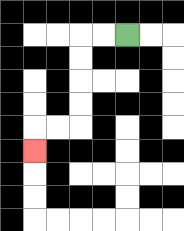{'start': '[5, 1]', 'end': '[1, 6]', 'path_directions': 'L,L,D,D,D,D,L,L,D', 'path_coordinates': '[[5, 1], [4, 1], [3, 1], [3, 2], [3, 3], [3, 4], [3, 5], [2, 5], [1, 5], [1, 6]]'}